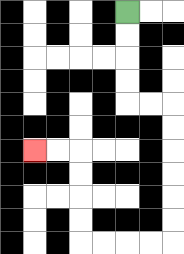{'start': '[5, 0]', 'end': '[1, 6]', 'path_directions': 'D,D,D,D,R,R,D,D,D,D,D,D,L,L,L,L,U,U,U,U,L,L', 'path_coordinates': '[[5, 0], [5, 1], [5, 2], [5, 3], [5, 4], [6, 4], [7, 4], [7, 5], [7, 6], [7, 7], [7, 8], [7, 9], [7, 10], [6, 10], [5, 10], [4, 10], [3, 10], [3, 9], [3, 8], [3, 7], [3, 6], [2, 6], [1, 6]]'}